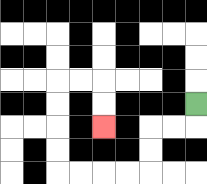{'start': '[8, 4]', 'end': '[4, 5]', 'path_directions': 'D,L,L,D,D,L,L,L,L,U,U,U,U,R,R,D,D', 'path_coordinates': '[[8, 4], [8, 5], [7, 5], [6, 5], [6, 6], [6, 7], [5, 7], [4, 7], [3, 7], [2, 7], [2, 6], [2, 5], [2, 4], [2, 3], [3, 3], [4, 3], [4, 4], [4, 5]]'}